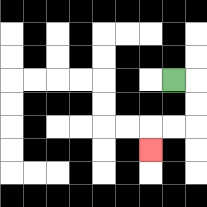{'start': '[7, 3]', 'end': '[6, 6]', 'path_directions': 'R,D,D,L,L,D', 'path_coordinates': '[[7, 3], [8, 3], [8, 4], [8, 5], [7, 5], [6, 5], [6, 6]]'}